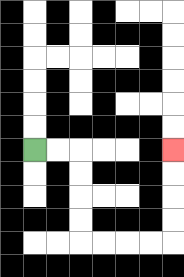{'start': '[1, 6]', 'end': '[7, 6]', 'path_directions': 'R,R,D,D,D,D,R,R,R,R,U,U,U,U', 'path_coordinates': '[[1, 6], [2, 6], [3, 6], [3, 7], [3, 8], [3, 9], [3, 10], [4, 10], [5, 10], [6, 10], [7, 10], [7, 9], [7, 8], [7, 7], [7, 6]]'}